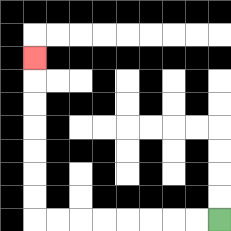{'start': '[9, 9]', 'end': '[1, 2]', 'path_directions': 'L,L,L,L,L,L,L,L,U,U,U,U,U,U,U', 'path_coordinates': '[[9, 9], [8, 9], [7, 9], [6, 9], [5, 9], [4, 9], [3, 9], [2, 9], [1, 9], [1, 8], [1, 7], [1, 6], [1, 5], [1, 4], [1, 3], [1, 2]]'}